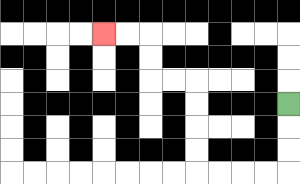{'start': '[12, 4]', 'end': '[4, 1]', 'path_directions': 'D,D,D,L,L,L,L,U,U,U,U,L,L,U,U,L,L', 'path_coordinates': '[[12, 4], [12, 5], [12, 6], [12, 7], [11, 7], [10, 7], [9, 7], [8, 7], [8, 6], [8, 5], [8, 4], [8, 3], [7, 3], [6, 3], [6, 2], [6, 1], [5, 1], [4, 1]]'}